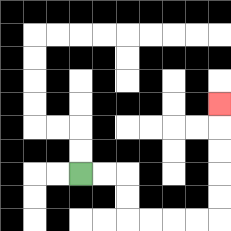{'start': '[3, 7]', 'end': '[9, 4]', 'path_directions': 'R,R,D,D,R,R,R,R,U,U,U,U,U', 'path_coordinates': '[[3, 7], [4, 7], [5, 7], [5, 8], [5, 9], [6, 9], [7, 9], [8, 9], [9, 9], [9, 8], [9, 7], [9, 6], [9, 5], [9, 4]]'}